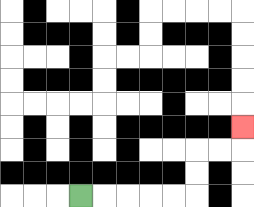{'start': '[3, 8]', 'end': '[10, 5]', 'path_directions': 'R,R,R,R,R,U,U,R,R,U', 'path_coordinates': '[[3, 8], [4, 8], [5, 8], [6, 8], [7, 8], [8, 8], [8, 7], [8, 6], [9, 6], [10, 6], [10, 5]]'}